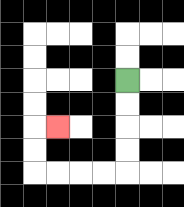{'start': '[5, 3]', 'end': '[2, 5]', 'path_directions': 'D,D,D,D,L,L,L,L,U,U,R', 'path_coordinates': '[[5, 3], [5, 4], [5, 5], [5, 6], [5, 7], [4, 7], [3, 7], [2, 7], [1, 7], [1, 6], [1, 5], [2, 5]]'}